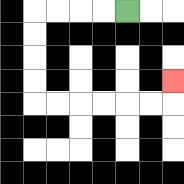{'start': '[5, 0]', 'end': '[7, 3]', 'path_directions': 'L,L,L,L,D,D,D,D,R,R,R,R,R,R,U', 'path_coordinates': '[[5, 0], [4, 0], [3, 0], [2, 0], [1, 0], [1, 1], [1, 2], [1, 3], [1, 4], [2, 4], [3, 4], [4, 4], [5, 4], [6, 4], [7, 4], [7, 3]]'}